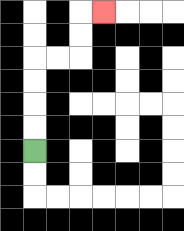{'start': '[1, 6]', 'end': '[4, 0]', 'path_directions': 'U,U,U,U,R,R,U,U,R', 'path_coordinates': '[[1, 6], [1, 5], [1, 4], [1, 3], [1, 2], [2, 2], [3, 2], [3, 1], [3, 0], [4, 0]]'}